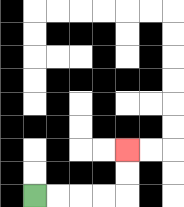{'start': '[1, 8]', 'end': '[5, 6]', 'path_directions': 'R,R,R,R,U,U', 'path_coordinates': '[[1, 8], [2, 8], [3, 8], [4, 8], [5, 8], [5, 7], [5, 6]]'}